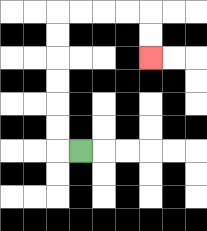{'start': '[3, 6]', 'end': '[6, 2]', 'path_directions': 'L,U,U,U,U,U,U,R,R,R,R,D,D', 'path_coordinates': '[[3, 6], [2, 6], [2, 5], [2, 4], [2, 3], [2, 2], [2, 1], [2, 0], [3, 0], [4, 0], [5, 0], [6, 0], [6, 1], [6, 2]]'}